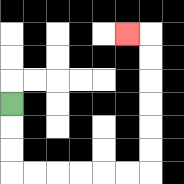{'start': '[0, 4]', 'end': '[5, 1]', 'path_directions': 'D,D,D,R,R,R,R,R,R,U,U,U,U,U,U,L', 'path_coordinates': '[[0, 4], [0, 5], [0, 6], [0, 7], [1, 7], [2, 7], [3, 7], [4, 7], [5, 7], [6, 7], [6, 6], [6, 5], [6, 4], [6, 3], [6, 2], [6, 1], [5, 1]]'}